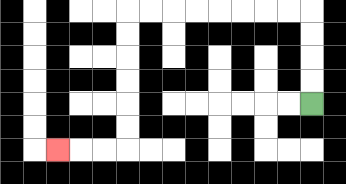{'start': '[13, 4]', 'end': '[2, 6]', 'path_directions': 'U,U,U,U,L,L,L,L,L,L,L,L,D,D,D,D,D,D,L,L,L', 'path_coordinates': '[[13, 4], [13, 3], [13, 2], [13, 1], [13, 0], [12, 0], [11, 0], [10, 0], [9, 0], [8, 0], [7, 0], [6, 0], [5, 0], [5, 1], [5, 2], [5, 3], [5, 4], [5, 5], [5, 6], [4, 6], [3, 6], [2, 6]]'}